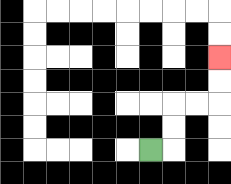{'start': '[6, 6]', 'end': '[9, 2]', 'path_directions': 'R,U,U,R,R,U,U', 'path_coordinates': '[[6, 6], [7, 6], [7, 5], [7, 4], [8, 4], [9, 4], [9, 3], [9, 2]]'}